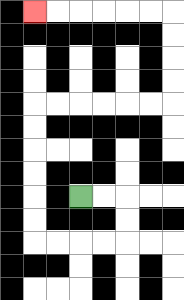{'start': '[3, 8]', 'end': '[1, 0]', 'path_directions': 'R,R,D,D,L,L,L,L,U,U,U,U,U,U,R,R,R,R,R,R,U,U,U,U,L,L,L,L,L,L', 'path_coordinates': '[[3, 8], [4, 8], [5, 8], [5, 9], [5, 10], [4, 10], [3, 10], [2, 10], [1, 10], [1, 9], [1, 8], [1, 7], [1, 6], [1, 5], [1, 4], [2, 4], [3, 4], [4, 4], [5, 4], [6, 4], [7, 4], [7, 3], [7, 2], [7, 1], [7, 0], [6, 0], [5, 0], [4, 0], [3, 0], [2, 0], [1, 0]]'}